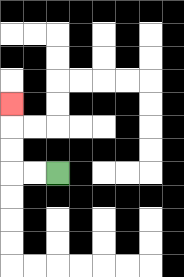{'start': '[2, 7]', 'end': '[0, 4]', 'path_directions': 'L,L,U,U,U', 'path_coordinates': '[[2, 7], [1, 7], [0, 7], [0, 6], [0, 5], [0, 4]]'}